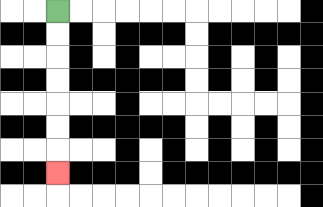{'start': '[2, 0]', 'end': '[2, 7]', 'path_directions': 'D,D,D,D,D,D,D', 'path_coordinates': '[[2, 0], [2, 1], [2, 2], [2, 3], [2, 4], [2, 5], [2, 6], [2, 7]]'}